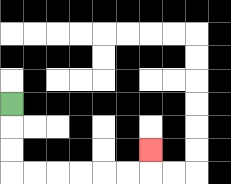{'start': '[0, 4]', 'end': '[6, 6]', 'path_directions': 'D,D,D,R,R,R,R,R,R,U', 'path_coordinates': '[[0, 4], [0, 5], [0, 6], [0, 7], [1, 7], [2, 7], [3, 7], [4, 7], [5, 7], [6, 7], [6, 6]]'}